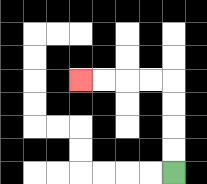{'start': '[7, 7]', 'end': '[3, 3]', 'path_directions': 'U,U,U,U,L,L,L,L', 'path_coordinates': '[[7, 7], [7, 6], [7, 5], [7, 4], [7, 3], [6, 3], [5, 3], [4, 3], [3, 3]]'}